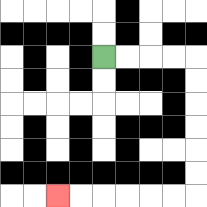{'start': '[4, 2]', 'end': '[2, 8]', 'path_directions': 'R,R,R,R,D,D,D,D,D,D,L,L,L,L,L,L', 'path_coordinates': '[[4, 2], [5, 2], [6, 2], [7, 2], [8, 2], [8, 3], [8, 4], [8, 5], [8, 6], [8, 7], [8, 8], [7, 8], [6, 8], [5, 8], [4, 8], [3, 8], [2, 8]]'}